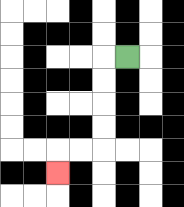{'start': '[5, 2]', 'end': '[2, 7]', 'path_directions': 'L,D,D,D,D,L,L,D', 'path_coordinates': '[[5, 2], [4, 2], [4, 3], [4, 4], [4, 5], [4, 6], [3, 6], [2, 6], [2, 7]]'}